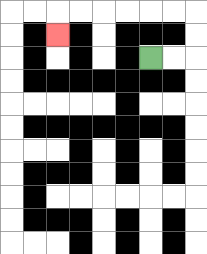{'start': '[6, 2]', 'end': '[2, 1]', 'path_directions': 'R,R,U,U,L,L,L,L,L,L,D', 'path_coordinates': '[[6, 2], [7, 2], [8, 2], [8, 1], [8, 0], [7, 0], [6, 0], [5, 0], [4, 0], [3, 0], [2, 0], [2, 1]]'}